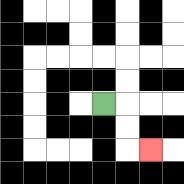{'start': '[4, 4]', 'end': '[6, 6]', 'path_directions': 'R,D,D,R', 'path_coordinates': '[[4, 4], [5, 4], [5, 5], [5, 6], [6, 6]]'}